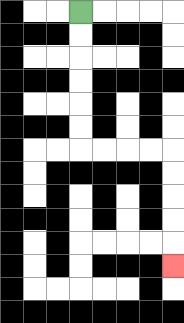{'start': '[3, 0]', 'end': '[7, 11]', 'path_directions': 'D,D,D,D,D,D,R,R,R,R,D,D,D,D,D', 'path_coordinates': '[[3, 0], [3, 1], [3, 2], [3, 3], [3, 4], [3, 5], [3, 6], [4, 6], [5, 6], [6, 6], [7, 6], [7, 7], [7, 8], [7, 9], [7, 10], [7, 11]]'}